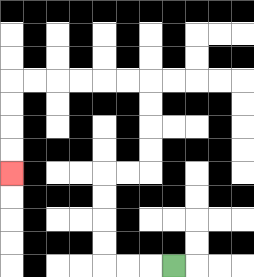{'start': '[7, 11]', 'end': '[0, 7]', 'path_directions': 'L,L,L,U,U,U,U,R,R,U,U,U,U,L,L,L,L,L,L,D,D,D,D', 'path_coordinates': '[[7, 11], [6, 11], [5, 11], [4, 11], [4, 10], [4, 9], [4, 8], [4, 7], [5, 7], [6, 7], [6, 6], [6, 5], [6, 4], [6, 3], [5, 3], [4, 3], [3, 3], [2, 3], [1, 3], [0, 3], [0, 4], [0, 5], [0, 6], [0, 7]]'}